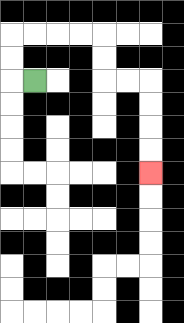{'start': '[1, 3]', 'end': '[6, 7]', 'path_directions': 'L,U,U,R,R,R,R,D,D,R,R,D,D,D,D', 'path_coordinates': '[[1, 3], [0, 3], [0, 2], [0, 1], [1, 1], [2, 1], [3, 1], [4, 1], [4, 2], [4, 3], [5, 3], [6, 3], [6, 4], [6, 5], [6, 6], [6, 7]]'}